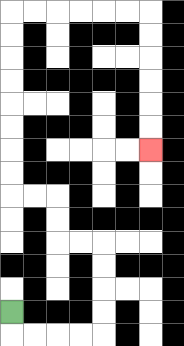{'start': '[0, 13]', 'end': '[6, 6]', 'path_directions': 'D,R,R,R,R,U,U,U,U,L,L,U,U,L,L,U,U,U,U,U,U,U,U,R,R,R,R,R,R,D,D,D,D,D,D', 'path_coordinates': '[[0, 13], [0, 14], [1, 14], [2, 14], [3, 14], [4, 14], [4, 13], [4, 12], [4, 11], [4, 10], [3, 10], [2, 10], [2, 9], [2, 8], [1, 8], [0, 8], [0, 7], [0, 6], [0, 5], [0, 4], [0, 3], [0, 2], [0, 1], [0, 0], [1, 0], [2, 0], [3, 0], [4, 0], [5, 0], [6, 0], [6, 1], [6, 2], [6, 3], [6, 4], [6, 5], [6, 6]]'}